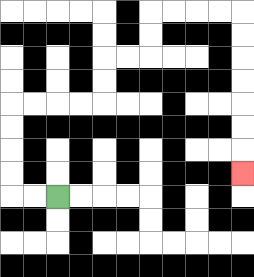{'start': '[2, 8]', 'end': '[10, 7]', 'path_directions': 'L,L,U,U,U,U,R,R,R,R,U,U,R,R,U,U,R,R,R,R,D,D,D,D,D,D,D', 'path_coordinates': '[[2, 8], [1, 8], [0, 8], [0, 7], [0, 6], [0, 5], [0, 4], [1, 4], [2, 4], [3, 4], [4, 4], [4, 3], [4, 2], [5, 2], [6, 2], [6, 1], [6, 0], [7, 0], [8, 0], [9, 0], [10, 0], [10, 1], [10, 2], [10, 3], [10, 4], [10, 5], [10, 6], [10, 7]]'}